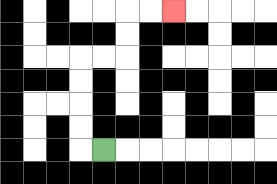{'start': '[4, 6]', 'end': '[7, 0]', 'path_directions': 'L,U,U,U,U,R,R,U,U,R,R', 'path_coordinates': '[[4, 6], [3, 6], [3, 5], [3, 4], [3, 3], [3, 2], [4, 2], [5, 2], [5, 1], [5, 0], [6, 0], [7, 0]]'}